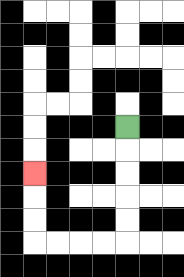{'start': '[5, 5]', 'end': '[1, 7]', 'path_directions': 'D,D,D,D,D,L,L,L,L,U,U,U', 'path_coordinates': '[[5, 5], [5, 6], [5, 7], [5, 8], [5, 9], [5, 10], [4, 10], [3, 10], [2, 10], [1, 10], [1, 9], [1, 8], [1, 7]]'}